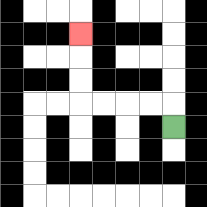{'start': '[7, 5]', 'end': '[3, 1]', 'path_directions': 'U,L,L,L,L,U,U,U', 'path_coordinates': '[[7, 5], [7, 4], [6, 4], [5, 4], [4, 4], [3, 4], [3, 3], [3, 2], [3, 1]]'}